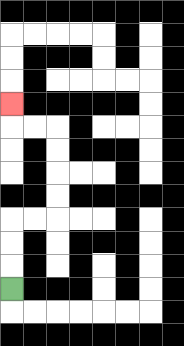{'start': '[0, 12]', 'end': '[0, 4]', 'path_directions': 'U,U,U,R,R,U,U,U,U,L,L,U', 'path_coordinates': '[[0, 12], [0, 11], [0, 10], [0, 9], [1, 9], [2, 9], [2, 8], [2, 7], [2, 6], [2, 5], [1, 5], [0, 5], [0, 4]]'}